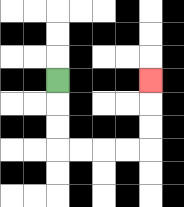{'start': '[2, 3]', 'end': '[6, 3]', 'path_directions': 'D,D,D,R,R,R,R,U,U,U', 'path_coordinates': '[[2, 3], [2, 4], [2, 5], [2, 6], [3, 6], [4, 6], [5, 6], [6, 6], [6, 5], [6, 4], [6, 3]]'}